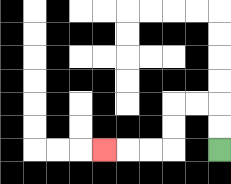{'start': '[9, 6]', 'end': '[4, 6]', 'path_directions': 'U,U,L,L,D,D,L,L,L', 'path_coordinates': '[[9, 6], [9, 5], [9, 4], [8, 4], [7, 4], [7, 5], [7, 6], [6, 6], [5, 6], [4, 6]]'}